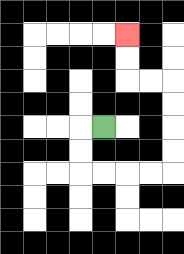{'start': '[4, 5]', 'end': '[5, 1]', 'path_directions': 'L,D,D,R,R,R,R,U,U,U,U,L,L,U,U', 'path_coordinates': '[[4, 5], [3, 5], [3, 6], [3, 7], [4, 7], [5, 7], [6, 7], [7, 7], [7, 6], [7, 5], [7, 4], [7, 3], [6, 3], [5, 3], [5, 2], [5, 1]]'}